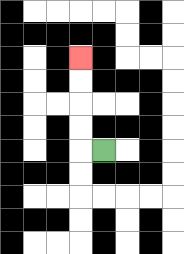{'start': '[4, 6]', 'end': '[3, 2]', 'path_directions': 'L,U,U,U,U', 'path_coordinates': '[[4, 6], [3, 6], [3, 5], [3, 4], [3, 3], [3, 2]]'}